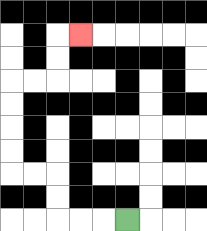{'start': '[5, 9]', 'end': '[3, 1]', 'path_directions': 'L,L,L,U,U,L,L,U,U,U,U,R,R,U,U,R', 'path_coordinates': '[[5, 9], [4, 9], [3, 9], [2, 9], [2, 8], [2, 7], [1, 7], [0, 7], [0, 6], [0, 5], [0, 4], [0, 3], [1, 3], [2, 3], [2, 2], [2, 1], [3, 1]]'}